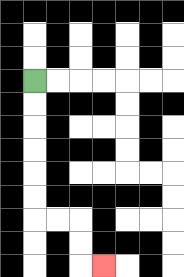{'start': '[1, 3]', 'end': '[4, 11]', 'path_directions': 'D,D,D,D,D,D,R,R,D,D,R', 'path_coordinates': '[[1, 3], [1, 4], [1, 5], [1, 6], [1, 7], [1, 8], [1, 9], [2, 9], [3, 9], [3, 10], [3, 11], [4, 11]]'}